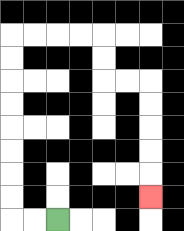{'start': '[2, 9]', 'end': '[6, 8]', 'path_directions': 'L,L,U,U,U,U,U,U,U,U,R,R,R,R,D,D,R,R,D,D,D,D,D', 'path_coordinates': '[[2, 9], [1, 9], [0, 9], [0, 8], [0, 7], [0, 6], [0, 5], [0, 4], [0, 3], [0, 2], [0, 1], [1, 1], [2, 1], [3, 1], [4, 1], [4, 2], [4, 3], [5, 3], [6, 3], [6, 4], [6, 5], [6, 6], [6, 7], [6, 8]]'}